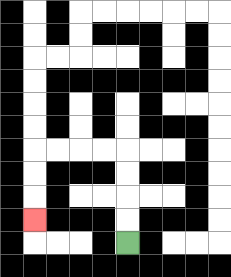{'start': '[5, 10]', 'end': '[1, 9]', 'path_directions': 'U,U,U,U,L,L,L,L,D,D,D', 'path_coordinates': '[[5, 10], [5, 9], [5, 8], [5, 7], [5, 6], [4, 6], [3, 6], [2, 6], [1, 6], [1, 7], [1, 8], [1, 9]]'}